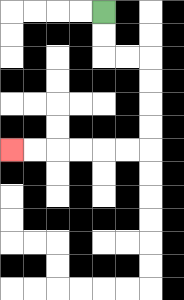{'start': '[4, 0]', 'end': '[0, 6]', 'path_directions': 'D,D,R,R,D,D,D,D,L,L,L,L,L,L', 'path_coordinates': '[[4, 0], [4, 1], [4, 2], [5, 2], [6, 2], [6, 3], [6, 4], [6, 5], [6, 6], [5, 6], [4, 6], [3, 6], [2, 6], [1, 6], [0, 6]]'}